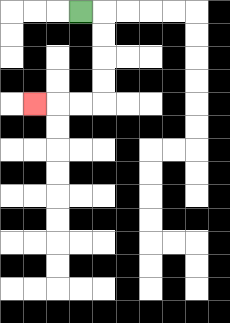{'start': '[3, 0]', 'end': '[1, 4]', 'path_directions': 'R,D,D,D,D,L,L,L', 'path_coordinates': '[[3, 0], [4, 0], [4, 1], [4, 2], [4, 3], [4, 4], [3, 4], [2, 4], [1, 4]]'}